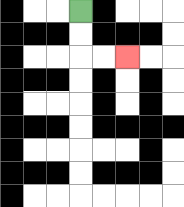{'start': '[3, 0]', 'end': '[5, 2]', 'path_directions': 'D,D,R,R', 'path_coordinates': '[[3, 0], [3, 1], [3, 2], [4, 2], [5, 2]]'}